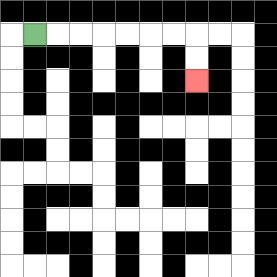{'start': '[1, 1]', 'end': '[8, 3]', 'path_directions': 'R,R,R,R,R,R,R,D,D', 'path_coordinates': '[[1, 1], [2, 1], [3, 1], [4, 1], [5, 1], [6, 1], [7, 1], [8, 1], [8, 2], [8, 3]]'}